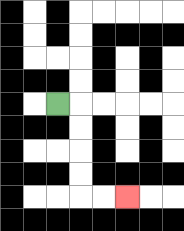{'start': '[2, 4]', 'end': '[5, 8]', 'path_directions': 'R,D,D,D,D,R,R', 'path_coordinates': '[[2, 4], [3, 4], [3, 5], [3, 6], [3, 7], [3, 8], [4, 8], [5, 8]]'}